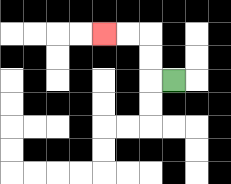{'start': '[7, 3]', 'end': '[4, 1]', 'path_directions': 'L,U,U,L,L', 'path_coordinates': '[[7, 3], [6, 3], [6, 2], [6, 1], [5, 1], [4, 1]]'}